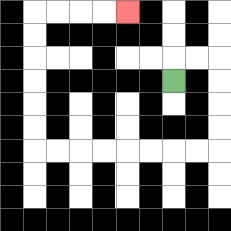{'start': '[7, 3]', 'end': '[5, 0]', 'path_directions': 'U,R,R,D,D,D,D,L,L,L,L,L,L,L,L,U,U,U,U,U,U,R,R,R,R', 'path_coordinates': '[[7, 3], [7, 2], [8, 2], [9, 2], [9, 3], [9, 4], [9, 5], [9, 6], [8, 6], [7, 6], [6, 6], [5, 6], [4, 6], [3, 6], [2, 6], [1, 6], [1, 5], [1, 4], [1, 3], [1, 2], [1, 1], [1, 0], [2, 0], [3, 0], [4, 0], [5, 0]]'}